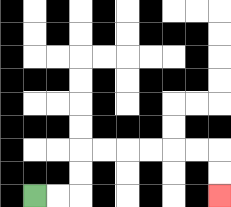{'start': '[1, 8]', 'end': '[9, 8]', 'path_directions': 'R,R,U,U,R,R,R,R,R,R,D,D', 'path_coordinates': '[[1, 8], [2, 8], [3, 8], [3, 7], [3, 6], [4, 6], [5, 6], [6, 6], [7, 6], [8, 6], [9, 6], [9, 7], [9, 8]]'}